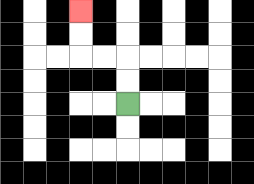{'start': '[5, 4]', 'end': '[3, 0]', 'path_directions': 'U,U,L,L,U,U', 'path_coordinates': '[[5, 4], [5, 3], [5, 2], [4, 2], [3, 2], [3, 1], [3, 0]]'}